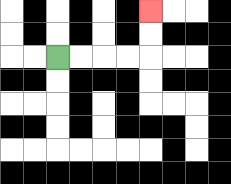{'start': '[2, 2]', 'end': '[6, 0]', 'path_directions': 'R,R,R,R,U,U', 'path_coordinates': '[[2, 2], [3, 2], [4, 2], [5, 2], [6, 2], [6, 1], [6, 0]]'}